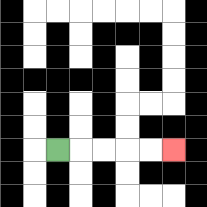{'start': '[2, 6]', 'end': '[7, 6]', 'path_directions': 'R,R,R,R,R', 'path_coordinates': '[[2, 6], [3, 6], [4, 6], [5, 6], [6, 6], [7, 6]]'}